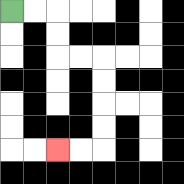{'start': '[0, 0]', 'end': '[2, 6]', 'path_directions': 'R,R,D,D,R,R,D,D,D,D,L,L', 'path_coordinates': '[[0, 0], [1, 0], [2, 0], [2, 1], [2, 2], [3, 2], [4, 2], [4, 3], [4, 4], [4, 5], [4, 6], [3, 6], [2, 6]]'}